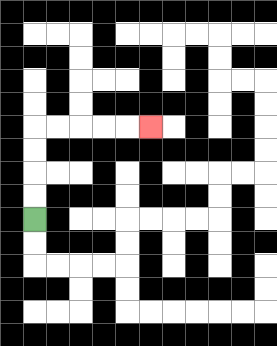{'start': '[1, 9]', 'end': '[6, 5]', 'path_directions': 'U,U,U,U,R,R,R,R,R', 'path_coordinates': '[[1, 9], [1, 8], [1, 7], [1, 6], [1, 5], [2, 5], [3, 5], [4, 5], [5, 5], [6, 5]]'}